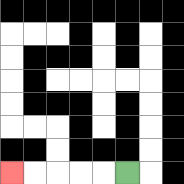{'start': '[5, 7]', 'end': '[0, 7]', 'path_directions': 'L,L,L,L,L', 'path_coordinates': '[[5, 7], [4, 7], [3, 7], [2, 7], [1, 7], [0, 7]]'}